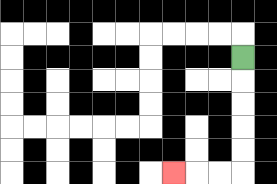{'start': '[10, 2]', 'end': '[7, 7]', 'path_directions': 'D,D,D,D,D,L,L,L', 'path_coordinates': '[[10, 2], [10, 3], [10, 4], [10, 5], [10, 6], [10, 7], [9, 7], [8, 7], [7, 7]]'}